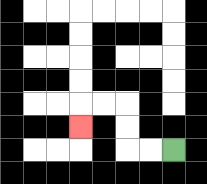{'start': '[7, 6]', 'end': '[3, 5]', 'path_directions': 'L,L,U,U,L,L,D', 'path_coordinates': '[[7, 6], [6, 6], [5, 6], [5, 5], [5, 4], [4, 4], [3, 4], [3, 5]]'}